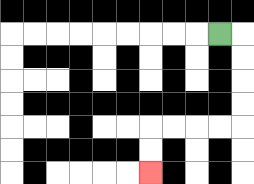{'start': '[9, 1]', 'end': '[6, 7]', 'path_directions': 'R,D,D,D,D,L,L,L,L,D,D', 'path_coordinates': '[[9, 1], [10, 1], [10, 2], [10, 3], [10, 4], [10, 5], [9, 5], [8, 5], [7, 5], [6, 5], [6, 6], [6, 7]]'}